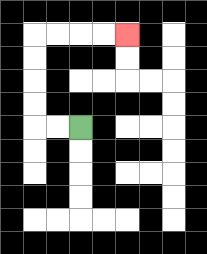{'start': '[3, 5]', 'end': '[5, 1]', 'path_directions': 'L,L,U,U,U,U,R,R,R,R', 'path_coordinates': '[[3, 5], [2, 5], [1, 5], [1, 4], [1, 3], [1, 2], [1, 1], [2, 1], [3, 1], [4, 1], [5, 1]]'}